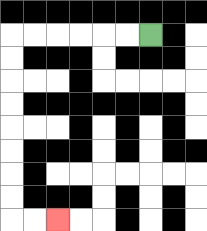{'start': '[6, 1]', 'end': '[2, 9]', 'path_directions': 'L,L,L,L,L,L,D,D,D,D,D,D,D,D,R,R', 'path_coordinates': '[[6, 1], [5, 1], [4, 1], [3, 1], [2, 1], [1, 1], [0, 1], [0, 2], [0, 3], [0, 4], [0, 5], [0, 6], [0, 7], [0, 8], [0, 9], [1, 9], [2, 9]]'}